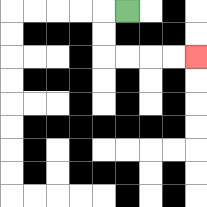{'start': '[5, 0]', 'end': '[8, 2]', 'path_directions': 'L,D,D,R,R,R,R', 'path_coordinates': '[[5, 0], [4, 0], [4, 1], [4, 2], [5, 2], [6, 2], [7, 2], [8, 2]]'}